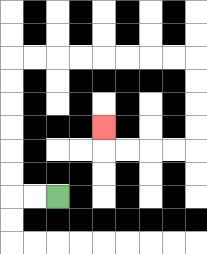{'start': '[2, 8]', 'end': '[4, 5]', 'path_directions': 'L,L,U,U,U,U,U,U,R,R,R,R,R,R,R,R,D,D,D,D,L,L,L,L,U', 'path_coordinates': '[[2, 8], [1, 8], [0, 8], [0, 7], [0, 6], [0, 5], [0, 4], [0, 3], [0, 2], [1, 2], [2, 2], [3, 2], [4, 2], [5, 2], [6, 2], [7, 2], [8, 2], [8, 3], [8, 4], [8, 5], [8, 6], [7, 6], [6, 6], [5, 6], [4, 6], [4, 5]]'}